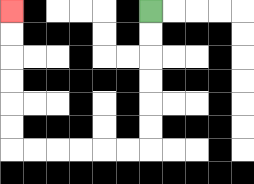{'start': '[6, 0]', 'end': '[0, 0]', 'path_directions': 'D,D,D,D,D,D,L,L,L,L,L,L,U,U,U,U,U,U', 'path_coordinates': '[[6, 0], [6, 1], [6, 2], [6, 3], [6, 4], [6, 5], [6, 6], [5, 6], [4, 6], [3, 6], [2, 6], [1, 6], [0, 6], [0, 5], [0, 4], [0, 3], [0, 2], [0, 1], [0, 0]]'}